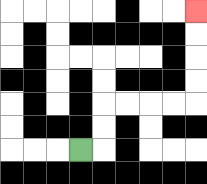{'start': '[3, 6]', 'end': '[8, 0]', 'path_directions': 'R,U,U,R,R,R,R,U,U,U,U', 'path_coordinates': '[[3, 6], [4, 6], [4, 5], [4, 4], [5, 4], [6, 4], [7, 4], [8, 4], [8, 3], [8, 2], [8, 1], [8, 0]]'}